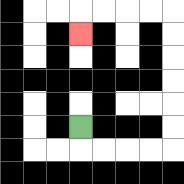{'start': '[3, 5]', 'end': '[3, 1]', 'path_directions': 'D,R,R,R,R,U,U,U,U,U,U,L,L,L,L,D', 'path_coordinates': '[[3, 5], [3, 6], [4, 6], [5, 6], [6, 6], [7, 6], [7, 5], [7, 4], [7, 3], [7, 2], [7, 1], [7, 0], [6, 0], [5, 0], [4, 0], [3, 0], [3, 1]]'}